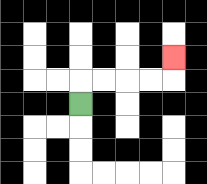{'start': '[3, 4]', 'end': '[7, 2]', 'path_directions': 'U,R,R,R,R,U', 'path_coordinates': '[[3, 4], [3, 3], [4, 3], [5, 3], [6, 3], [7, 3], [7, 2]]'}